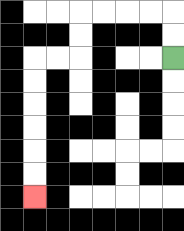{'start': '[7, 2]', 'end': '[1, 8]', 'path_directions': 'U,U,L,L,L,L,D,D,L,L,D,D,D,D,D,D', 'path_coordinates': '[[7, 2], [7, 1], [7, 0], [6, 0], [5, 0], [4, 0], [3, 0], [3, 1], [3, 2], [2, 2], [1, 2], [1, 3], [1, 4], [1, 5], [1, 6], [1, 7], [1, 8]]'}